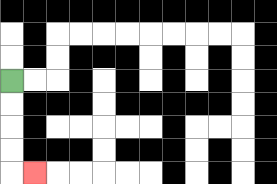{'start': '[0, 3]', 'end': '[1, 7]', 'path_directions': 'D,D,D,D,R', 'path_coordinates': '[[0, 3], [0, 4], [0, 5], [0, 6], [0, 7], [1, 7]]'}